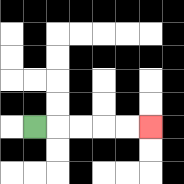{'start': '[1, 5]', 'end': '[6, 5]', 'path_directions': 'R,R,R,R,R', 'path_coordinates': '[[1, 5], [2, 5], [3, 5], [4, 5], [5, 5], [6, 5]]'}